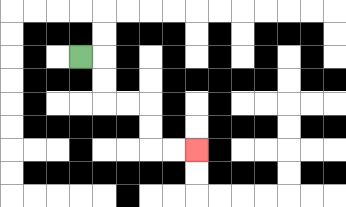{'start': '[3, 2]', 'end': '[8, 6]', 'path_directions': 'R,D,D,R,R,D,D,R,R', 'path_coordinates': '[[3, 2], [4, 2], [4, 3], [4, 4], [5, 4], [6, 4], [6, 5], [6, 6], [7, 6], [8, 6]]'}